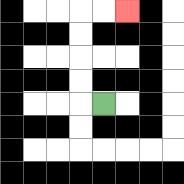{'start': '[4, 4]', 'end': '[5, 0]', 'path_directions': 'L,U,U,U,U,R,R', 'path_coordinates': '[[4, 4], [3, 4], [3, 3], [3, 2], [3, 1], [3, 0], [4, 0], [5, 0]]'}